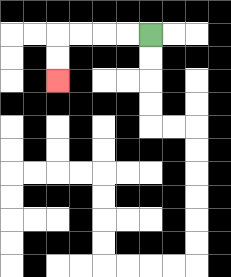{'start': '[6, 1]', 'end': '[2, 3]', 'path_directions': 'L,L,L,L,D,D', 'path_coordinates': '[[6, 1], [5, 1], [4, 1], [3, 1], [2, 1], [2, 2], [2, 3]]'}